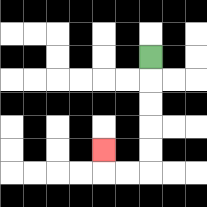{'start': '[6, 2]', 'end': '[4, 6]', 'path_directions': 'D,D,D,D,D,L,L,U', 'path_coordinates': '[[6, 2], [6, 3], [6, 4], [6, 5], [6, 6], [6, 7], [5, 7], [4, 7], [4, 6]]'}